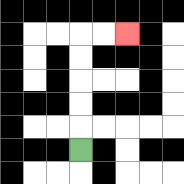{'start': '[3, 6]', 'end': '[5, 1]', 'path_directions': 'U,U,U,U,U,R,R', 'path_coordinates': '[[3, 6], [3, 5], [3, 4], [3, 3], [3, 2], [3, 1], [4, 1], [5, 1]]'}